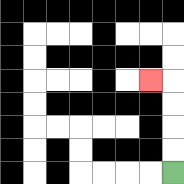{'start': '[7, 7]', 'end': '[6, 3]', 'path_directions': 'U,U,U,U,L', 'path_coordinates': '[[7, 7], [7, 6], [7, 5], [7, 4], [7, 3], [6, 3]]'}